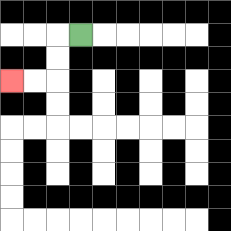{'start': '[3, 1]', 'end': '[0, 3]', 'path_directions': 'L,D,D,L,L', 'path_coordinates': '[[3, 1], [2, 1], [2, 2], [2, 3], [1, 3], [0, 3]]'}